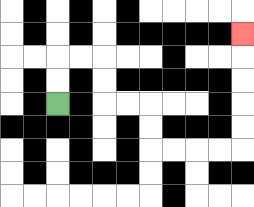{'start': '[2, 4]', 'end': '[10, 1]', 'path_directions': 'U,U,R,R,D,D,R,R,D,D,R,R,R,R,U,U,U,U,U', 'path_coordinates': '[[2, 4], [2, 3], [2, 2], [3, 2], [4, 2], [4, 3], [4, 4], [5, 4], [6, 4], [6, 5], [6, 6], [7, 6], [8, 6], [9, 6], [10, 6], [10, 5], [10, 4], [10, 3], [10, 2], [10, 1]]'}